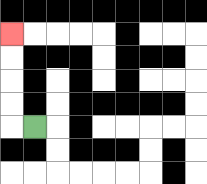{'start': '[1, 5]', 'end': '[0, 1]', 'path_directions': 'L,U,U,U,U', 'path_coordinates': '[[1, 5], [0, 5], [0, 4], [0, 3], [0, 2], [0, 1]]'}